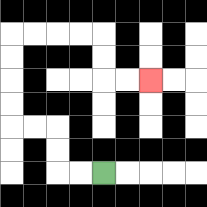{'start': '[4, 7]', 'end': '[6, 3]', 'path_directions': 'L,L,U,U,L,L,U,U,U,U,R,R,R,R,D,D,R,R', 'path_coordinates': '[[4, 7], [3, 7], [2, 7], [2, 6], [2, 5], [1, 5], [0, 5], [0, 4], [0, 3], [0, 2], [0, 1], [1, 1], [2, 1], [3, 1], [4, 1], [4, 2], [4, 3], [5, 3], [6, 3]]'}